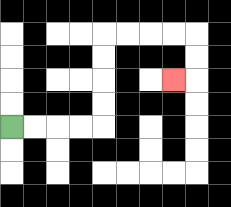{'start': '[0, 5]', 'end': '[7, 3]', 'path_directions': 'R,R,R,R,U,U,U,U,R,R,R,R,D,D,L', 'path_coordinates': '[[0, 5], [1, 5], [2, 5], [3, 5], [4, 5], [4, 4], [4, 3], [4, 2], [4, 1], [5, 1], [6, 1], [7, 1], [8, 1], [8, 2], [8, 3], [7, 3]]'}